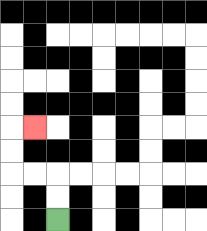{'start': '[2, 9]', 'end': '[1, 5]', 'path_directions': 'U,U,L,L,U,U,R', 'path_coordinates': '[[2, 9], [2, 8], [2, 7], [1, 7], [0, 7], [0, 6], [0, 5], [1, 5]]'}